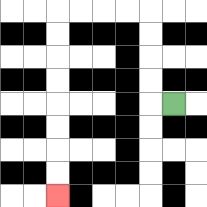{'start': '[7, 4]', 'end': '[2, 8]', 'path_directions': 'L,U,U,U,U,L,L,L,L,D,D,D,D,D,D,D,D', 'path_coordinates': '[[7, 4], [6, 4], [6, 3], [6, 2], [6, 1], [6, 0], [5, 0], [4, 0], [3, 0], [2, 0], [2, 1], [2, 2], [2, 3], [2, 4], [2, 5], [2, 6], [2, 7], [2, 8]]'}